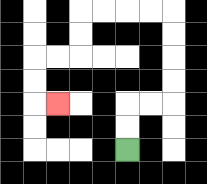{'start': '[5, 6]', 'end': '[2, 4]', 'path_directions': 'U,U,R,R,U,U,U,U,L,L,L,L,D,D,L,L,D,D,R', 'path_coordinates': '[[5, 6], [5, 5], [5, 4], [6, 4], [7, 4], [7, 3], [7, 2], [7, 1], [7, 0], [6, 0], [5, 0], [4, 0], [3, 0], [3, 1], [3, 2], [2, 2], [1, 2], [1, 3], [1, 4], [2, 4]]'}